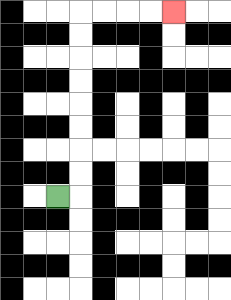{'start': '[2, 8]', 'end': '[7, 0]', 'path_directions': 'R,U,U,U,U,U,U,U,U,R,R,R,R', 'path_coordinates': '[[2, 8], [3, 8], [3, 7], [3, 6], [3, 5], [3, 4], [3, 3], [3, 2], [3, 1], [3, 0], [4, 0], [5, 0], [6, 0], [7, 0]]'}